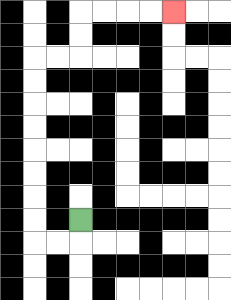{'start': '[3, 9]', 'end': '[7, 0]', 'path_directions': 'D,L,L,U,U,U,U,U,U,U,U,R,R,U,U,R,R,R,R', 'path_coordinates': '[[3, 9], [3, 10], [2, 10], [1, 10], [1, 9], [1, 8], [1, 7], [1, 6], [1, 5], [1, 4], [1, 3], [1, 2], [2, 2], [3, 2], [3, 1], [3, 0], [4, 0], [5, 0], [6, 0], [7, 0]]'}